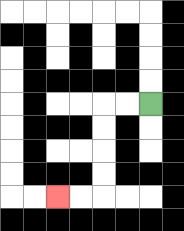{'start': '[6, 4]', 'end': '[2, 8]', 'path_directions': 'L,L,D,D,D,D,L,L', 'path_coordinates': '[[6, 4], [5, 4], [4, 4], [4, 5], [4, 6], [4, 7], [4, 8], [3, 8], [2, 8]]'}